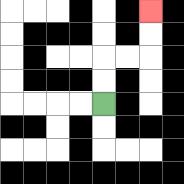{'start': '[4, 4]', 'end': '[6, 0]', 'path_directions': 'U,U,R,R,U,U', 'path_coordinates': '[[4, 4], [4, 3], [4, 2], [5, 2], [6, 2], [6, 1], [6, 0]]'}